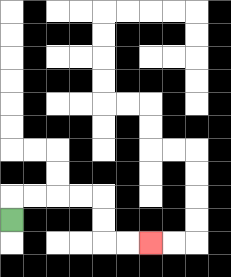{'start': '[0, 9]', 'end': '[6, 10]', 'path_directions': 'U,R,R,R,R,D,D,R,R', 'path_coordinates': '[[0, 9], [0, 8], [1, 8], [2, 8], [3, 8], [4, 8], [4, 9], [4, 10], [5, 10], [6, 10]]'}